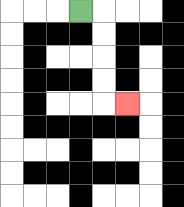{'start': '[3, 0]', 'end': '[5, 4]', 'path_directions': 'R,D,D,D,D,R', 'path_coordinates': '[[3, 0], [4, 0], [4, 1], [4, 2], [4, 3], [4, 4], [5, 4]]'}